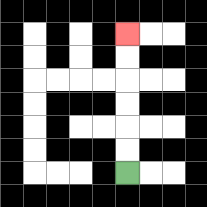{'start': '[5, 7]', 'end': '[5, 1]', 'path_directions': 'U,U,U,U,U,U', 'path_coordinates': '[[5, 7], [5, 6], [5, 5], [5, 4], [5, 3], [5, 2], [5, 1]]'}